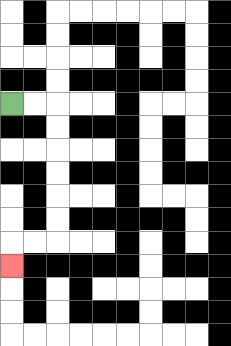{'start': '[0, 4]', 'end': '[0, 11]', 'path_directions': 'R,R,D,D,D,D,D,D,L,L,D', 'path_coordinates': '[[0, 4], [1, 4], [2, 4], [2, 5], [2, 6], [2, 7], [2, 8], [2, 9], [2, 10], [1, 10], [0, 10], [0, 11]]'}